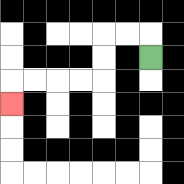{'start': '[6, 2]', 'end': '[0, 4]', 'path_directions': 'U,L,L,D,D,L,L,L,L,D', 'path_coordinates': '[[6, 2], [6, 1], [5, 1], [4, 1], [4, 2], [4, 3], [3, 3], [2, 3], [1, 3], [0, 3], [0, 4]]'}